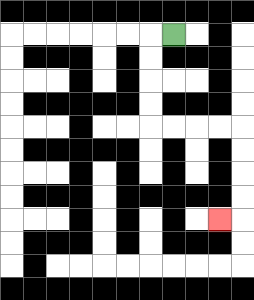{'start': '[7, 1]', 'end': '[9, 9]', 'path_directions': 'L,D,D,D,D,R,R,R,R,D,D,D,D,L', 'path_coordinates': '[[7, 1], [6, 1], [6, 2], [6, 3], [6, 4], [6, 5], [7, 5], [8, 5], [9, 5], [10, 5], [10, 6], [10, 7], [10, 8], [10, 9], [9, 9]]'}